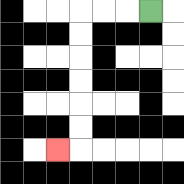{'start': '[6, 0]', 'end': '[2, 6]', 'path_directions': 'L,L,L,D,D,D,D,D,D,L', 'path_coordinates': '[[6, 0], [5, 0], [4, 0], [3, 0], [3, 1], [3, 2], [3, 3], [3, 4], [3, 5], [3, 6], [2, 6]]'}